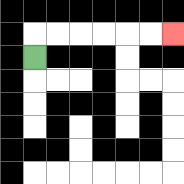{'start': '[1, 2]', 'end': '[7, 1]', 'path_directions': 'U,R,R,R,R,R,R', 'path_coordinates': '[[1, 2], [1, 1], [2, 1], [3, 1], [4, 1], [5, 1], [6, 1], [7, 1]]'}